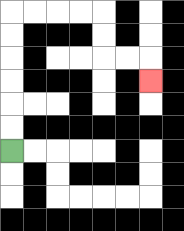{'start': '[0, 6]', 'end': '[6, 3]', 'path_directions': 'U,U,U,U,U,U,R,R,R,R,D,D,R,R,D', 'path_coordinates': '[[0, 6], [0, 5], [0, 4], [0, 3], [0, 2], [0, 1], [0, 0], [1, 0], [2, 0], [3, 0], [4, 0], [4, 1], [4, 2], [5, 2], [6, 2], [6, 3]]'}